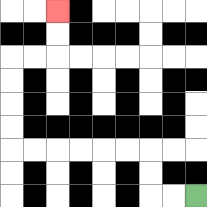{'start': '[8, 8]', 'end': '[2, 0]', 'path_directions': 'L,L,U,U,L,L,L,L,L,L,U,U,U,U,R,R,U,U', 'path_coordinates': '[[8, 8], [7, 8], [6, 8], [6, 7], [6, 6], [5, 6], [4, 6], [3, 6], [2, 6], [1, 6], [0, 6], [0, 5], [0, 4], [0, 3], [0, 2], [1, 2], [2, 2], [2, 1], [2, 0]]'}